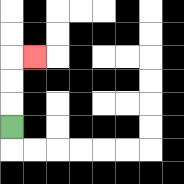{'start': '[0, 5]', 'end': '[1, 2]', 'path_directions': 'U,U,U,R', 'path_coordinates': '[[0, 5], [0, 4], [0, 3], [0, 2], [1, 2]]'}